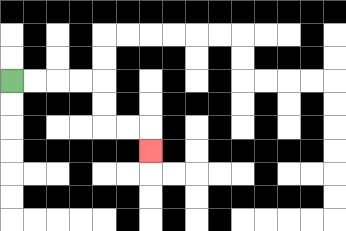{'start': '[0, 3]', 'end': '[6, 6]', 'path_directions': 'R,R,R,R,D,D,R,R,D', 'path_coordinates': '[[0, 3], [1, 3], [2, 3], [3, 3], [4, 3], [4, 4], [4, 5], [5, 5], [6, 5], [6, 6]]'}